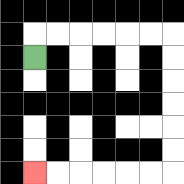{'start': '[1, 2]', 'end': '[1, 7]', 'path_directions': 'U,R,R,R,R,R,R,D,D,D,D,D,D,L,L,L,L,L,L', 'path_coordinates': '[[1, 2], [1, 1], [2, 1], [3, 1], [4, 1], [5, 1], [6, 1], [7, 1], [7, 2], [7, 3], [7, 4], [7, 5], [7, 6], [7, 7], [6, 7], [5, 7], [4, 7], [3, 7], [2, 7], [1, 7]]'}